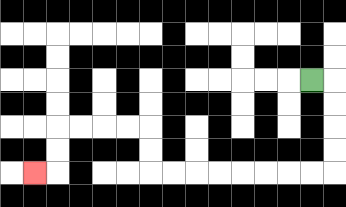{'start': '[13, 3]', 'end': '[1, 7]', 'path_directions': 'R,D,D,D,D,L,L,L,L,L,L,L,L,U,U,L,L,L,L,D,D,L', 'path_coordinates': '[[13, 3], [14, 3], [14, 4], [14, 5], [14, 6], [14, 7], [13, 7], [12, 7], [11, 7], [10, 7], [9, 7], [8, 7], [7, 7], [6, 7], [6, 6], [6, 5], [5, 5], [4, 5], [3, 5], [2, 5], [2, 6], [2, 7], [1, 7]]'}